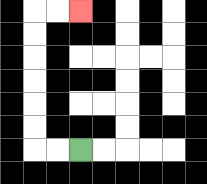{'start': '[3, 6]', 'end': '[3, 0]', 'path_directions': 'L,L,U,U,U,U,U,U,R,R', 'path_coordinates': '[[3, 6], [2, 6], [1, 6], [1, 5], [1, 4], [1, 3], [1, 2], [1, 1], [1, 0], [2, 0], [3, 0]]'}